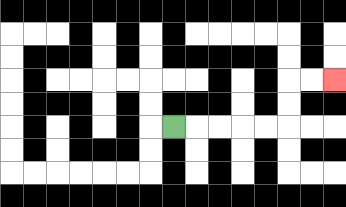{'start': '[7, 5]', 'end': '[14, 3]', 'path_directions': 'R,R,R,R,R,U,U,R,R', 'path_coordinates': '[[7, 5], [8, 5], [9, 5], [10, 5], [11, 5], [12, 5], [12, 4], [12, 3], [13, 3], [14, 3]]'}